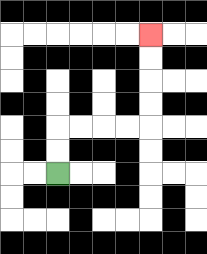{'start': '[2, 7]', 'end': '[6, 1]', 'path_directions': 'U,U,R,R,R,R,U,U,U,U', 'path_coordinates': '[[2, 7], [2, 6], [2, 5], [3, 5], [4, 5], [5, 5], [6, 5], [6, 4], [6, 3], [6, 2], [6, 1]]'}